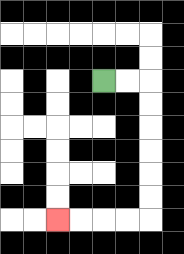{'start': '[4, 3]', 'end': '[2, 9]', 'path_directions': 'R,R,D,D,D,D,D,D,L,L,L,L', 'path_coordinates': '[[4, 3], [5, 3], [6, 3], [6, 4], [6, 5], [6, 6], [6, 7], [6, 8], [6, 9], [5, 9], [4, 9], [3, 9], [2, 9]]'}